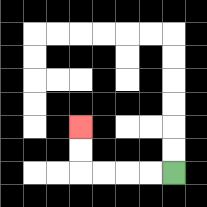{'start': '[7, 7]', 'end': '[3, 5]', 'path_directions': 'L,L,L,L,U,U', 'path_coordinates': '[[7, 7], [6, 7], [5, 7], [4, 7], [3, 7], [3, 6], [3, 5]]'}